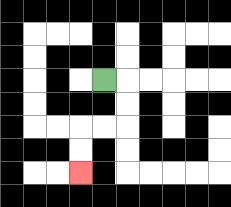{'start': '[4, 3]', 'end': '[3, 7]', 'path_directions': 'R,D,D,L,L,D,D', 'path_coordinates': '[[4, 3], [5, 3], [5, 4], [5, 5], [4, 5], [3, 5], [3, 6], [3, 7]]'}